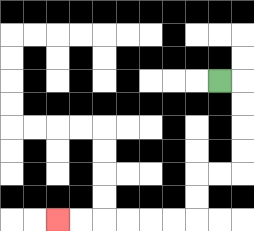{'start': '[9, 3]', 'end': '[2, 9]', 'path_directions': 'R,D,D,D,D,L,L,D,D,L,L,L,L,L,L', 'path_coordinates': '[[9, 3], [10, 3], [10, 4], [10, 5], [10, 6], [10, 7], [9, 7], [8, 7], [8, 8], [8, 9], [7, 9], [6, 9], [5, 9], [4, 9], [3, 9], [2, 9]]'}